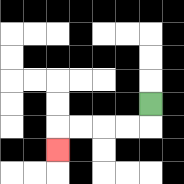{'start': '[6, 4]', 'end': '[2, 6]', 'path_directions': 'D,L,L,L,L,D', 'path_coordinates': '[[6, 4], [6, 5], [5, 5], [4, 5], [3, 5], [2, 5], [2, 6]]'}